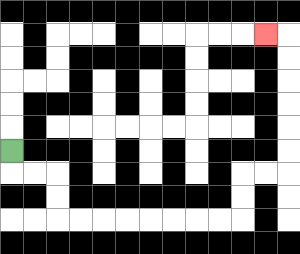{'start': '[0, 6]', 'end': '[11, 1]', 'path_directions': 'D,R,R,D,D,R,R,R,R,R,R,R,R,U,U,R,R,U,U,U,U,U,U,L', 'path_coordinates': '[[0, 6], [0, 7], [1, 7], [2, 7], [2, 8], [2, 9], [3, 9], [4, 9], [5, 9], [6, 9], [7, 9], [8, 9], [9, 9], [10, 9], [10, 8], [10, 7], [11, 7], [12, 7], [12, 6], [12, 5], [12, 4], [12, 3], [12, 2], [12, 1], [11, 1]]'}